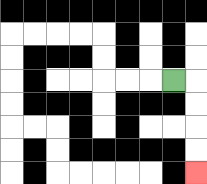{'start': '[7, 3]', 'end': '[8, 7]', 'path_directions': 'R,D,D,D,D', 'path_coordinates': '[[7, 3], [8, 3], [8, 4], [8, 5], [8, 6], [8, 7]]'}